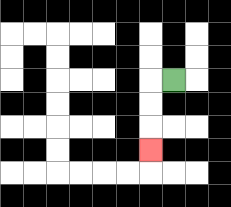{'start': '[7, 3]', 'end': '[6, 6]', 'path_directions': 'L,D,D,D', 'path_coordinates': '[[7, 3], [6, 3], [6, 4], [6, 5], [6, 6]]'}